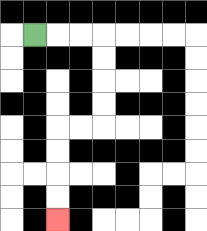{'start': '[1, 1]', 'end': '[2, 9]', 'path_directions': 'R,R,R,D,D,D,D,L,L,D,D,D,D', 'path_coordinates': '[[1, 1], [2, 1], [3, 1], [4, 1], [4, 2], [4, 3], [4, 4], [4, 5], [3, 5], [2, 5], [2, 6], [2, 7], [2, 8], [2, 9]]'}